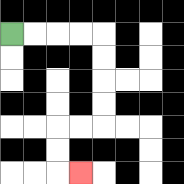{'start': '[0, 1]', 'end': '[3, 7]', 'path_directions': 'R,R,R,R,D,D,D,D,L,L,D,D,R', 'path_coordinates': '[[0, 1], [1, 1], [2, 1], [3, 1], [4, 1], [4, 2], [4, 3], [4, 4], [4, 5], [3, 5], [2, 5], [2, 6], [2, 7], [3, 7]]'}